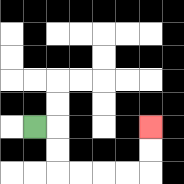{'start': '[1, 5]', 'end': '[6, 5]', 'path_directions': 'R,D,D,R,R,R,R,U,U', 'path_coordinates': '[[1, 5], [2, 5], [2, 6], [2, 7], [3, 7], [4, 7], [5, 7], [6, 7], [6, 6], [6, 5]]'}